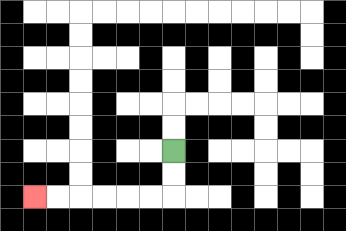{'start': '[7, 6]', 'end': '[1, 8]', 'path_directions': 'D,D,L,L,L,L,L,L', 'path_coordinates': '[[7, 6], [7, 7], [7, 8], [6, 8], [5, 8], [4, 8], [3, 8], [2, 8], [1, 8]]'}